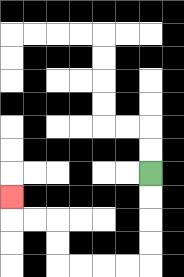{'start': '[6, 7]', 'end': '[0, 8]', 'path_directions': 'D,D,D,D,L,L,L,L,U,U,L,L,U', 'path_coordinates': '[[6, 7], [6, 8], [6, 9], [6, 10], [6, 11], [5, 11], [4, 11], [3, 11], [2, 11], [2, 10], [2, 9], [1, 9], [0, 9], [0, 8]]'}